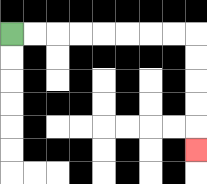{'start': '[0, 1]', 'end': '[8, 6]', 'path_directions': 'R,R,R,R,R,R,R,R,D,D,D,D,D', 'path_coordinates': '[[0, 1], [1, 1], [2, 1], [3, 1], [4, 1], [5, 1], [6, 1], [7, 1], [8, 1], [8, 2], [8, 3], [8, 4], [8, 5], [8, 6]]'}